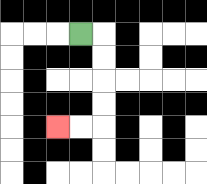{'start': '[3, 1]', 'end': '[2, 5]', 'path_directions': 'R,D,D,D,D,L,L', 'path_coordinates': '[[3, 1], [4, 1], [4, 2], [4, 3], [4, 4], [4, 5], [3, 5], [2, 5]]'}